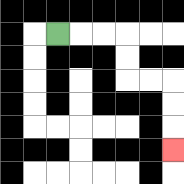{'start': '[2, 1]', 'end': '[7, 6]', 'path_directions': 'R,R,R,D,D,R,R,D,D,D', 'path_coordinates': '[[2, 1], [3, 1], [4, 1], [5, 1], [5, 2], [5, 3], [6, 3], [7, 3], [7, 4], [7, 5], [7, 6]]'}